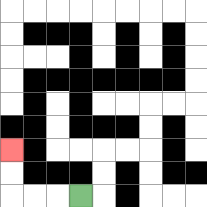{'start': '[3, 8]', 'end': '[0, 6]', 'path_directions': 'L,L,L,U,U', 'path_coordinates': '[[3, 8], [2, 8], [1, 8], [0, 8], [0, 7], [0, 6]]'}